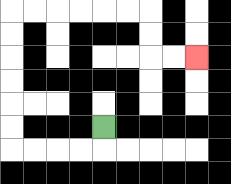{'start': '[4, 5]', 'end': '[8, 2]', 'path_directions': 'D,L,L,L,L,U,U,U,U,U,U,R,R,R,R,R,R,D,D,R,R', 'path_coordinates': '[[4, 5], [4, 6], [3, 6], [2, 6], [1, 6], [0, 6], [0, 5], [0, 4], [0, 3], [0, 2], [0, 1], [0, 0], [1, 0], [2, 0], [3, 0], [4, 0], [5, 0], [6, 0], [6, 1], [6, 2], [7, 2], [8, 2]]'}